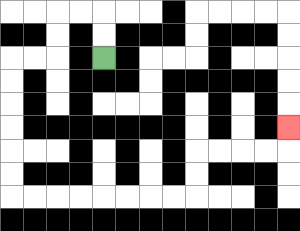{'start': '[4, 2]', 'end': '[12, 5]', 'path_directions': 'U,U,L,L,D,D,L,L,D,D,D,D,D,D,R,R,R,R,R,R,R,R,U,U,R,R,R,R,U', 'path_coordinates': '[[4, 2], [4, 1], [4, 0], [3, 0], [2, 0], [2, 1], [2, 2], [1, 2], [0, 2], [0, 3], [0, 4], [0, 5], [0, 6], [0, 7], [0, 8], [1, 8], [2, 8], [3, 8], [4, 8], [5, 8], [6, 8], [7, 8], [8, 8], [8, 7], [8, 6], [9, 6], [10, 6], [11, 6], [12, 6], [12, 5]]'}